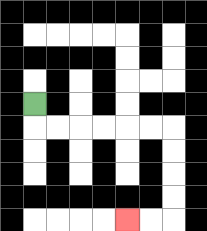{'start': '[1, 4]', 'end': '[5, 9]', 'path_directions': 'D,R,R,R,R,R,R,D,D,D,D,L,L', 'path_coordinates': '[[1, 4], [1, 5], [2, 5], [3, 5], [4, 5], [5, 5], [6, 5], [7, 5], [7, 6], [7, 7], [7, 8], [7, 9], [6, 9], [5, 9]]'}